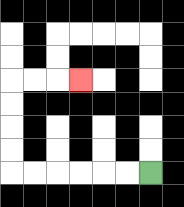{'start': '[6, 7]', 'end': '[3, 3]', 'path_directions': 'L,L,L,L,L,L,U,U,U,U,R,R,R', 'path_coordinates': '[[6, 7], [5, 7], [4, 7], [3, 7], [2, 7], [1, 7], [0, 7], [0, 6], [0, 5], [0, 4], [0, 3], [1, 3], [2, 3], [3, 3]]'}